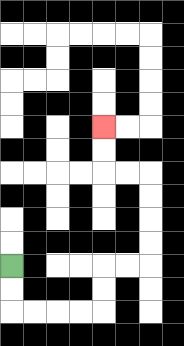{'start': '[0, 11]', 'end': '[4, 5]', 'path_directions': 'D,D,R,R,R,R,U,U,R,R,U,U,U,U,L,L,U,U', 'path_coordinates': '[[0, 11], [0, 12], [0, 13], [1, 13], [2, 13], [3, 13], [4, 13], [4, 12], [4, 11], [5, 11], [6, 11], [6, 10], [6, 9], [6, 8], [6, 7], [5, 7], [4, 7], [4, 6], [4, 5]]'}